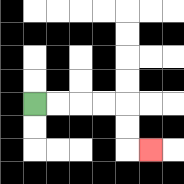{'start': '[1, 4]', 'end': '[6, 6]', 'path_directions': 'R,R,R,R,D,D,R', 'path_coordinates': '[[1, 4], [2, 4], [3, 4], [4, 4], [5, 4], [5, 5], [5, 6], [6, 6]]'}